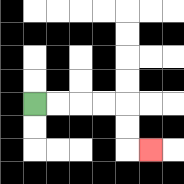{'start': '[1, 4]', 'end': '[6, 6]', 'path_directions': 'R,R,R,R,D,D,R', 'path_coordinates': '[[1, 4], [2, 4], [3, 4], [4, 4], [5, 4], [5, 5], [5, 6], [6, 6]]'}